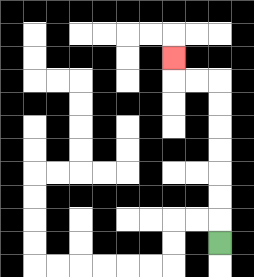{'start': '[9, 10]', 'end': '[7, 2]', 'path_directions': 'U,U,U,U,U,U,U,L,L,U', 'path_coordinates': '[[9, 10], [9, 9], [9, 8], [9, 7], [9, 6], [9, 5], [9, 4], [9, 3], [8, 3], [7, 3], [7, 2]]'}